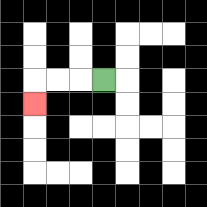{'start': '[4, 3]', 'end': '[1, 4]', 'path_directions': 'L,L,L,D', 'path_coordinates': '[[4, 3], [3, 3], [2, 3], [1, 3], [1, 4]]'}